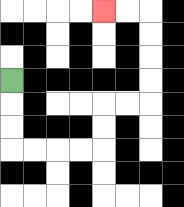{'start': '[0, 3]', 'end': '[4, 0]', 'path_directions': 'D,D,D,R,R,R,R,U,U,R,R,U,U,U,U,L,L', 'path_coordinates': '[[0, 3], [0, 4], [0, 5], [0, 6], [1, 6], [2, 6], [3, 6], [4, 6], [4, 5], [4, 4], [5, 4], [6, 4], [6, 3], [6, 2], [6, 1], [6, 0], [5, 0], [4, 0]]'}